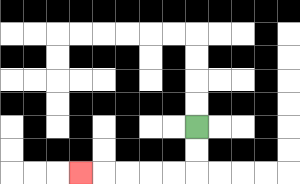{'start': '[8, 5]', 'end': '[3, 7]', 'path_directions': 'D,D,L,L,L,L,L', 'path_coordinates': '[[8, 5], [8, 6], [8, 7], [7, 7], [6, 7], [5, 7], [4, 7], [3, 7]]'}